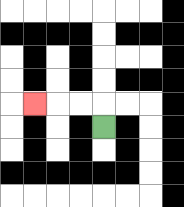{'start': '[4, 5]', 'end': '[1, 4]', 'path_directions': 'U,L,L,L', 'path_coordinates': '[[4, 5], [4, 4], [3, 4], [2, 4], [1, 4]]'}